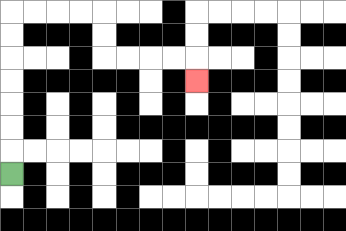{'start': '[0, 7]', 'end': '[8, 3]', 'path_directions': 'U,U,U,U,U,U,U,R,R,R,R,D,D,R,R,R,R,D', 'path_coordinates': '[[0, 7], [0, 6], [0, 5], [0, 4], [0, 3], [0, 2], [0, 1], [0, 0], [1, 0], [2, 0], [3, 0], [4, 0], [4, 1], [4, 2], [5, 2], [6, 2], [7, 2], [8, 2], [8, 3]]'}